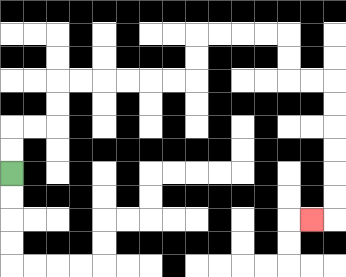{'start': '[0, 7]', 'end': '[13, 9]', 'path_directions': 'U,U,R,R,U,U,R,R,R,R,R,R,U,U,R,R,R,R,D,D,R,R,D,D,D,D,D,D,L', 'path_coordinates': '[[0, 7], [0, 6], [0, 5], [1, 5], [2, 5], [2, 4], [2, 3], [3, 3], [4, 3], [5, 3], [6, 3], [7, 3], [8, 3], [8, 2], [8, 1], [9, 1], [10, 1], [11, 1], [12, 1], [12, 2], [12, 3], [13, 3], [14, 3], [14, 4], [14, 5], [14, 6], [14, 7], [14, 8], [14, 9], [13, 9]]'}